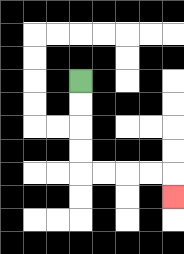{'start': '[3, 3]', 'end': '[7, 8]', 'path_directions': 'D,D,D,D,R,R,R,R,D', 'path_coordinates': '[[3, 3], [3, 4], [3, 5], [3, 6], [3, 7], [4, 7], [5, 7], [6, 7], [7, 7], [7, 8]]'}